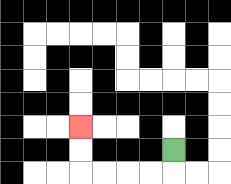{'start': '[7, 6]', 'end': '[3, 5]', 'path_directions': 'D,L,L,L,L,U,U', 'path_coordinates': '[[7, 6], [7, 7], [6, 7], [5, 7], [4, 7], [3, 7], [3, 6], [3, 5]]'}